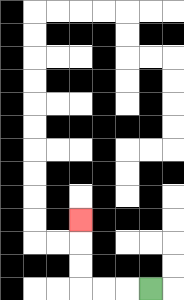{'start': '[6, 12]', 'end': '[3, 9]', 'path_directions': 'L,L,L,U,U,U', 'path_coordinates': '[[6, 12], [5, 12], [4, 12], [3, 12], [3, 11], [3, 10], [3, 9]]'}